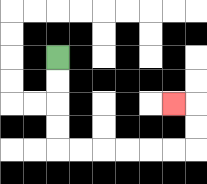{'start': '[2, 2]', 'end': '[7, 4]', 'path_directions': 'D,D,D,D,R,R,R,R,R,R,U,U,L', 'path_coordinates': '[[2, 2], [2, 3], [2, 4], [2, 5], [2, 6], [3, 6], [4, 6], [5, 6], [6, 6], [7, 6], [8, 6], [8, 5], [8, 4], [7, 4]]'}